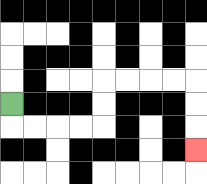{'start': '[0, 4]', 'end': '[8, 6]', 'path_directions': 'D,R,R,R,R,U,U,R,R,R,R,D,D,D', 'path_coordinates': '[[0, 4], [0, 5], [1, 5], [2, 5], [3, 5], [4, 5], [4, 4], [4, 3], [5, 3], [6, 3], [7, 3], [8, 3], [8, 4], [8, 5], [8, 6]]'}